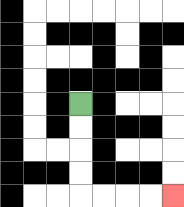{'start': '[3, 4]', 'end': '[7, 8]', 'path_directions': 'D,D,D,D,R,R,R,R', 'path_coordinates': '[[3, 4], [3, 5], [3, 6], [3, 7], [3, 8], [4, 8], [5, 8], [6, 8], [7, 8]]'}